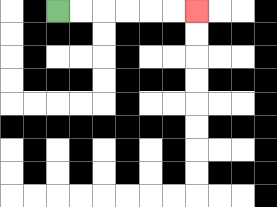{'start': '[2, 0]', 'end': '[8, 0]', 'path_directions': 'R,R,R,R,R,R', 'path_coordinates': '[[2, 0], [3, 0], [4, 0], [5, 0], [6, 0], [7, 0], [8, 0]]'}